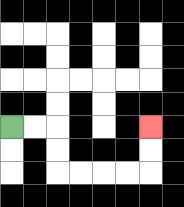{'start': '[0, 5]', 'end': '[6, 5]', 'path_directions': 'R,R,D,D,R,R,R,R,U,U', 'path_coordinates': '[[0, 5], [1, 5], [2, 5], [2, 6], [2, 7], [3, 7], [4, 7], [5, 7], [6, 7], [6, 6], [6, 5]]'}